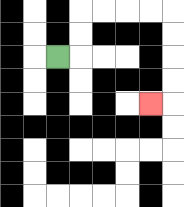{'start': '[2, 2]', 'end': '[6, 4]', 'path_directions': 'R,U,U,R,R,R,R,D,D,D,D,L', 'path_coordinates': '[[2, 2], [3, 2], [3, 1], [3, 0], [4, 0], [5, 0], [6, 0], [7, 0], [7, 1], [7, 2], [7, 3], [7, 4], [6, 4]]'}